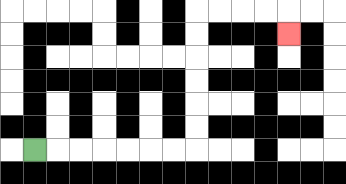{'start': '[1, 6]', 'end': '[12, 1]', 'path_directions': 'R,R,R,R,R,R,R,U,U,U,U,U,U,R,R,R,R,D', 'path_coordinates': '[[1, 6], [2, 6], [3, 6], [4, 6], [5, 6], [6, 6], [7, 6], [8, 6], [8, 5], [8, 4], [8, 3], [8, 2], [8, 1], [8, 0], [9, 0], [10, 0], [11, 0], [12, 0], [12, 1]]'}